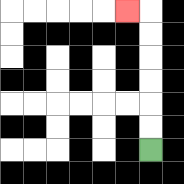{'start': '[6, 6]', 'end': '[5, 0]', 'path_directions': 'U,U,U,U,U,U,L', 'path_coordinates': '[[6, 6], [6, 5], [6, 4], [6, 3], [6, 2], [6, 1], [6, 0], [5, 0]]'}